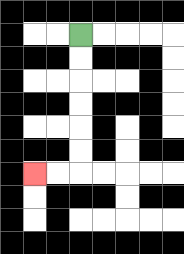{'start': '[3, 1]', 'end': '[1, 7]', 'path_directions': 'D,D,D,D,D,D,L,L', 'path_coordinates': '[[3, 1], [3, 2], [3, 3], [3, 4], [3, 5], [3, 6], [3, 7], [2, 7], [1, 7]]'}